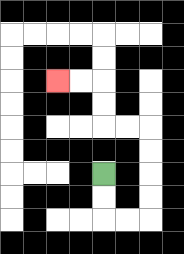{'start': '[4, 7]', 'end': '[2, 3]', 'path_directions': 'D,D,R,R,U,U,U,U,L,L,U,U,L,L', 'path_coordinates': '[[4, 7], [4, 8], [4, 9], [5, 9], [6, 9], [6, 8], [6, 7], [6, 6], [6, 5], [5, 5], [4, 5], [4, 4], [4, 3], [3, 3], [2, 3]]'}